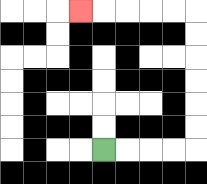{'start': '[4, 6]', 'end': '[3, 0]', 'path_directions': 'R,R,R,R,U,U,U,U,U,U,L,L,L,L,L', 'path_coordinates': '[[4, 6], [5, 6], [6, 6], [7, 6], [8, 6], [8, 5], [8, 4], [8, 3], [8, 2], [8, 1], [8, 0], [7, 0], [6, 0], [5, 0], [4, 0], [3, 0]]'}